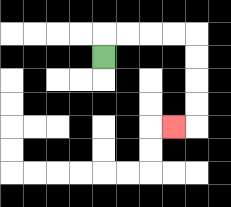{'start': '[4, 2]', 'end': '[7, 5]', 'path_directions': 'U,R,R,R,R,D,D,D,D,L', 'path_coordinates': '[[4, 2], [4, 1], [5, 1], [6, 1], [7, 1], [8, 1], [8, 2], [8, 3], [8, 4], [8, 5], [7, 5]]'}